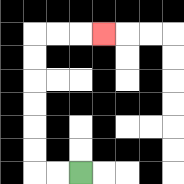{'start': '[3, 7]', 'end': '[4, 1]', 'path_directions': 'L,L,U,U,U,U,U,U,R,R,R', 'path_coordinates': '[[3, 7], [2, 7], [1, 7], [1, 6], [1, 5], [1, 4], [1, 3], [1, 2], [1, 1], [2, 1], [3, 1], [4, 1]]'}